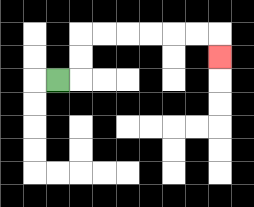{'start': '[2, 3]', 'end': '[9, 2]', 'path_directions': 'R,U,U,R,R,R,R,R,R,D', 'path_coordinates': '[[2, 3], [3, 3], [3, 2], [3, 1], [4, 1], [5, 1], [6, 1], [7, 1], [8, 1], [9, 1], [9, 2]]'}